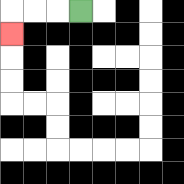{'start': '[3, 0]', 'end': '[0, 1]', 'path_directions': 'L,L,L,D', 'path_coordinates': '[[3, 0], [2, 0], [1, 0], [0, 0], [0, 1]]'}